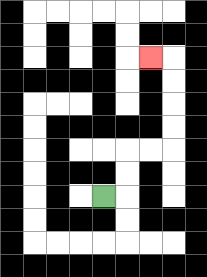{'start': '[4, 8]', 'end': '[6, 2]', 'path_directions': 'R,U,U,R,R,U,U,U,U,L', 'path_coordinates': '[[4, 8], [5, 8], [5, 7], [5, 6], [6, 6], [7, 6], [7, 5], [7, 4], [7, 3], [7, 2], [6, 2]]'}